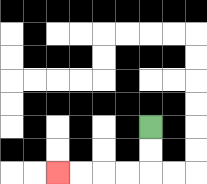{'start': '[6, 5]', 'end': '[2, 7]', 'path_directions': 'D,D,L,L,L,L', 'path_coordinates': '[[6, 5], [6, 6], [6, 7], [5, 7], [4, 7], [3, 7], [2, 7]]'}